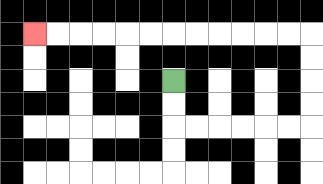{'start': '[7, 3]', 'end': '[1, 1]', 'path_directions': 'D,D,R,R,R,R,R,R,U,U,U,U,L,L,L,L,L,L,L,L,L,L,L,L', 'path_coordinates': '[[7, 3], [7, 4], [7, 5], [8, 5], [9, 5], [10, 5], [11, 5], [12, 5], [13, 5], [13, 4], [13, 3], [13, 2], [13, 1], [12, 1], [11, 1], [10, 1], [9, 1], [8, 1], [7, 1], [6, 1], [5, 1], [4, 1], [3, 1], [2, 1], [1, 1]]'}